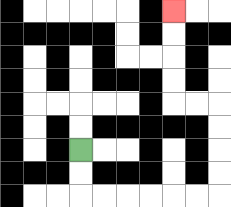{'start': '[3, 6]', 'end': '[7, 0]', 'path_directions': 'D,D,R,R,R,R,R,R,U,U,U,U,L,L,U,U,U,U', 'path_coordinates': '[[3, 6], [3, 7], [3, 8], [4, 8], [5, 8], [6, 8], [7, 8], [8, 8], [9, 8], [9, 7], [9, 6], [9, 5], [9, 4], [8, 4], [7, 4], [7, 3], [7, 2], [7, 1], [7, 0]]'}